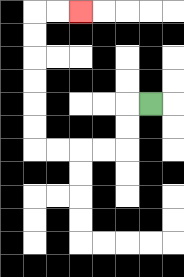{'start': '[6, 4]', 'end': '[3, 0]', 'path_directions': 'L,D,D,L,L,L,L,U,U,U,U,U,U,R,R', 'path_coordinates': '[[6, 4], [5, 4], [5, 5], [5, 6], [4, 6], [3, 6], [2, 6], [1, 6], [1, 5], [1, 4], [1, 3], [1, 2], [1, 1], [1, 0], [2, 0], [3, 0]]'}